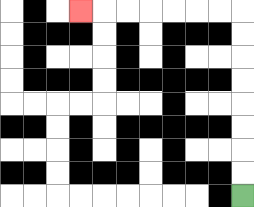{'start': '[10, 8]', 'end': '[3, 0]', 'path_directions': 'U,U,U,U,U,U,U,U,L,L,L,L,L,L,L', 'path_coordinates': '[[10, 8], [10, 7], [10, 6], [10, 5], [10, 4], [10, 3], [10, 2], [10, 1], [10, 0], [9, 0], [8, 0], [7, 0], [6, 0], [5, 0], [4, 0], [3, 0]]'}